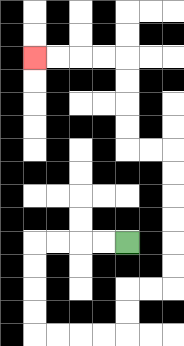{'start': '[5, 10]', 'end': '[1, 2]', 'path_directions': 'L,L,L,L,D,D,D,D,R,R,R,R,U,U,R,R,U,U,U,U,U,U,L,L,U,U,U,U,L,L,L,L', 'path_coordinates': '[[5, 10], [4, 10], [3, 10], [2, 10], [1, 10], [1, 11], [1, 12], [1, 13], [1, 14], [2, 14], [3, 14], [4, 14], [5, 14], [5, 13], [5, 12], [6, 12], [7, 12], [7, 11], [7, 10], [7, 9], [7, 8], [7, 7], [7, 6], [6, 6], [5, 6], [5, 5], [5, 4], [5, 3], [5, 2], [4, 2], [3, 2], [2, 2], [1, 2]]'}